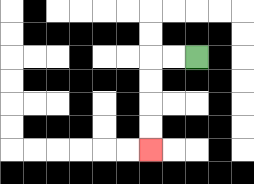{'start': '[8, 2]', 'end': '[6, 6]', 'path_directions': 'L,L,D,D,D,D', 'path_coordinates': '[[8, 2], [7, 2], [6, 2], [6, 3], [6, 4], [6, 5], [6, 6]]'}